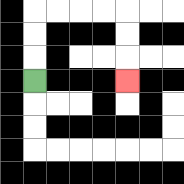{'start': '[1, 3]', 'end': '[5, 3]', 'path_directions': 'U,U,U,R,R,R,R,D,D,D', 'path_coordinates': '[[1, 3], [1, 2], [1, 1], [1, 0], [2, 0], [3, 0], [4, 0], [5, 0], [5, 1], [5, 2], [5, 3]]'}